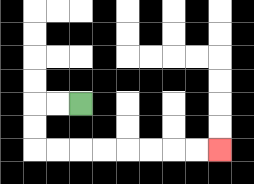{'start': '[3, 4]', 'end': '[9, 6]', 'path_directions': 'L,L,D,D,R,R,R,R,R,R,R,R', 'path_coordinates': '[[3, 4], [2, 4], [1, 4], [1, 5], [1, 6], [2, 6], [3, 6], [4, 6], [5, 6], [6, 6], [7, 6], [8, 6], [9, 6]]'}